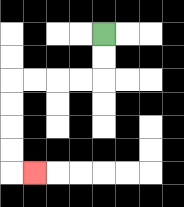{'start': '[4, 1]', 'end': '[1, 7]', 'path_directions': 'D,D,L,L,L,L,D,D,D,D,R', 'path_coordinates': '[[4, 1], [4, 2], [4, 3], [3, 3], [2, 3], [1, 3], [0, 3], [0, 4], [0, 5], [0, 6], [0, 7], [1, 7]]'}